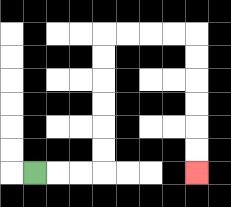{'start': '[1, 7]', 'end': '[8, 7]', 'path_directions': 'R,R,R,U,U,U,U,U,U,R,R,R,R,D,D,D,D,D,D', 'path_coordinates': '[[1, 7], [2, 7], [3, 7], [4, 7], [4, 6], [4, 5], [4, 4], [4, 3], [4, 2], [4, 1], [5, 1], [6, 1], [7, 1], [8, 1], [8, 2], [8, 3], [8, 4], [8, 5], [8, 6], [8, 7]]'}